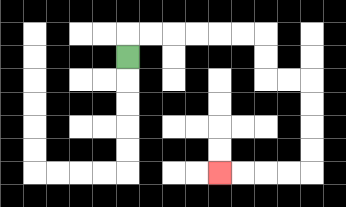{'start': '[5, 2]', 'end': '[9, 7]', 'path_directions': 'U,R,R,R,R,R,R,D,D,R,R,D,D,D,D,L,L,L,L', 'path_coordinates': '[[5, 2], [5, 1], [6, 1], [7, 1], [8, 1], [9, 1], [10, 1], [11, 1], [11, 2], [11, 3], [12, 3], [13, 3], [13, 4], [13, 5], [13, 6], [13, 7], [12, 7], [11, 7], [10, 7], [9, 7]]'}